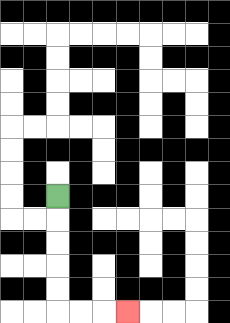{'start': '[2, 8]', 'end': '[5, 13]', 'path_directions': 'D,D,D,D,D,R,R,R', 'path_coordinates': '[[2, 8], [2, 9], [2, 10], [2, 11], [2, 12], [2, 13], [3, 13], [4, 13], [5, 13]]'}